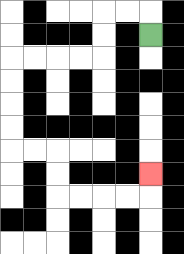{'start': '[6, 1]', 'end': '[6, 7]', 'path_directions': 'U,L,L,D,D,L,L,L,L,D,D,D,D,R,R,D,D,R,R,R,R,U', 'path_coordinates': '[[6, 1], [6, 0], [5, 0], [4, 0], [4, 1], [4, 2], [3, 2], [2, 2], [1, 2], [0, 2], [0, 3], [0, 4], [0, 5], [0, 6], [1, 6], [2, 6], [2, 7], [2, 8], [3, 8], [4, 8], [5, 8], [6, 8], [6, 7]]'}